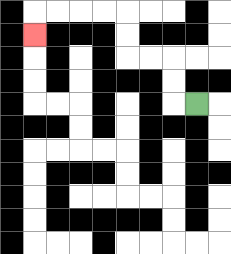{'start': '[8, 4]', 'end': '[1, 1]', 'path_directions': 'L,U,U,L,L,U,U,L,L,L,L,D', 'path_coordinates': '[[8, 4], [7, 4], [7, 3], [7, 2], [6, 2], [5, 2], [5, 1], [5, 0], [4, 0], [3, 0], [2, 0], [1, 0], [1, 1]]'}